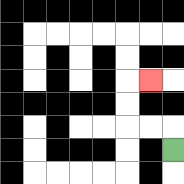{'start': '[7, 6]', 'end': '[6, 3]', 'path_directions': 'U,L,L,U,U,R', 'path_coordinates': '[[7, 6], [7, 5], [6, 5], [5, 5], [5, 4], [5, 3], [6, 3]]'}